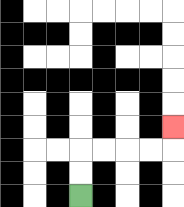{'start': '[3, 8]', 'end': '[7, 5]', 'path_directions': 'U,U,R,R,R,R,U', 'path_coordinates': '[[3, 8], [3, 7], [3, 6], [4, 6], [5, 6], [6, 6], [7, 6], [7, 5]]'}